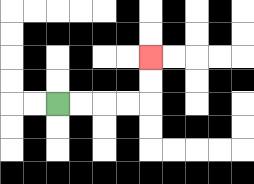{'start': '[2, 4]', 'end': '[6, 2]', 'path_directions': 'R,R,R,R,U,U', 'path_coordinates': '[[2, 4], [3, 4], [4, 4], [5, 4], [6, 4], [6, 3], [6, 2]]'}